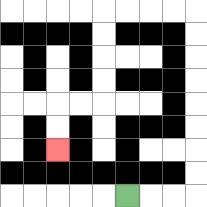{'start': '[5, 8]', 'end': '[2, 6]', 'path_directions': 'R,R,R,U,U,U,U,U,U,U,U,L,L,L,L,D,D,D,D,L,L,D,D', 'path_coordinates': '[[5, 8], [6, 8], [7, 8], [8, 8], [8, 7], [8, 6], [8, 5], [8, 4], [8, 3], [8, 2], [8, 1], [8, 0], [7, 0], [6, 0], [5, 0], [4, 0], [4, 1], [4, 2], [4, 3], [4, 4], [3, 4], [2, 4], [2, 5], [2, 6]]'}